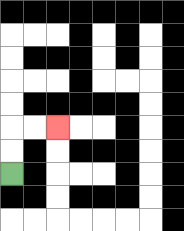{'start': '[0, 7]', 'end': '[2, 5]', 'path_directions': 'U,U,R,R', 'path_coordinates': '[[0, 7], [0, 6], [0, 5], [1, 5], [2, 5]]'}